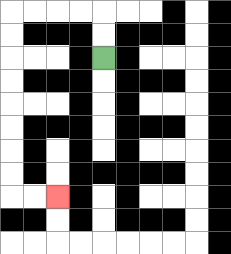{'start': '[4, 2]', 'end': '[2, 8]', 'path_directions': 'U,U,L,L,L,L,D,D,D,D,D,D,D,D,R,R', 'path_coordinates': '[[4, 2], [4, 1], [4, 0], [3, 0], [2, 0], [1, 0], [0, 0], [0, 1], [0, 2], [0, 3], [0, 4], [0, 5], [0, 6], [0, 7], [0, 8], [1, 8], [2, 8]]'}